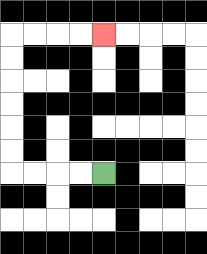{'start': '[4, 7]', 'end': '[4, 1]', 'path_directions': 'L,L,L,L,U,U,U,U,U,U,R,R,R,R', 'path_coordinates': '[[4, 7], [3, 7], [2, 7], [1, 7], [0, 7], [0, 6], [0, 5], [0, 4], [0, 3], [0, 2], [0, 1], [1, 1], [2, 1], [3, 1], [4, 1]]'}